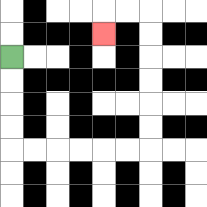{'start': '[0, 2]', 'end': '[4, 1]', 'path_directions': 'D,D,D,D,R,R,R,R,R,R,U,U,U,U,U,U,L,L,D', 'path_coordinates': '[[0, 2], [0, 3], [0, 4], [0, 5], [0, 6], [1, 6], [2, 6], [3, 6], [4, 6], [5, 6], [6, 6], [6, 5], [6, 4], [6, 3], [6, 2], [6, 1], [6, 0], [5, 0], [4, 0], [4, 1]]'}